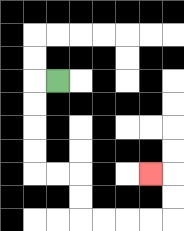{'start': '[2, 3]', 'end': '[6, 7]', 'path_directions': 'L,D,D,D,D,R,R,D,D,R,R,R,R,U,U,L', 'path_coordinates': '[[2, 3], [1, 3], [1, 4], [1, 5], [1, 6], [1, 7], [2, 7], [3, 7], [3, 8], [3, 9], [4, 9], [5, 9], [6, 9], [7, 9], [7, 8], [7, 7], [6, 7]]'}